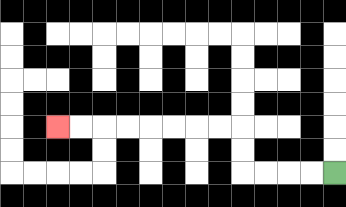{'start': '[14, 7]', 'end': '[2, 5]', 'path_directions': 'L,L,L,L,U,U,L,L,L,L,L,L,L,L', 'path_coordinates': '[[14, 7], [13, 7], [12, 7], [11, 7], [10, 7], [10, 6], [10, 5], [9, 5], [8, 5], [7, 5], [6, 5], [5, 5], [4, 5], [3, 5], [2, 5]]'}